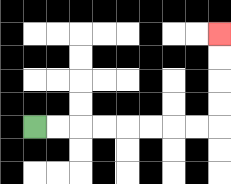{'start': '[1, 5]', 'end': '[9, 1]', 'path_directions': 'R,R,R,R,R,R,R,R,U,U,U,U', 'path_coordinates': '[[1, 5], [2, 5], [3, 5], [4, 5], [5, 5], [6, 5], [7, 5], [8, 5], [9, 5], [9, 4], [9, 3], [9, 2], [9, 1]]'}